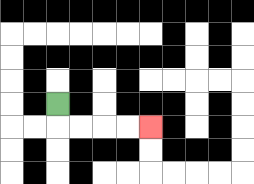{'start': '[2, 4]', 'end': '[6, 5]', 'path_directions': 'D,R,R,R,R', 'path_coordinates': '[[2, 4], [2, 5], [3, 5], [4, 5], [5, 5], [6, 5]]'}